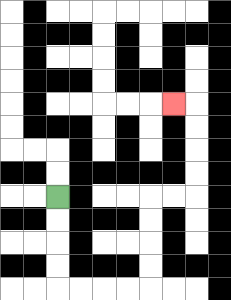{'start': '[2, 8]', 'end': '[7, 4]', 'path_directions': 'D,D,D,D,R,R,R,R,U,U,U,U,R,R,U,U,U,U,L', 'path_coordinates': '[[2, 8], [2, 9], [2, 10], [2, 11], [2, 12], [3, 12], [4, 12], [5, 12], [6, 12], [6, 11], [6, 10], [6, 9], [6, 8], [7, 8], [8, 8], [8, 7], [8, 6], [8, 5], [8, 4], [7, 4]]'}